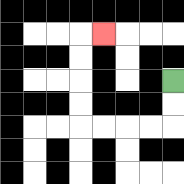{'start': '[7, 3]', 'end': '[4, 1]', 'path_directions': 'D,D,L,L,L,L,U,U,U,U,R', 'path_coordinates': '[[7, 3], [7, 4], [7, 5], [6, 5], [5, 5], [4, 5], [3, 5], [3, 4], [3, 3], [3, 2], [3, 1], [4, 1]]'}